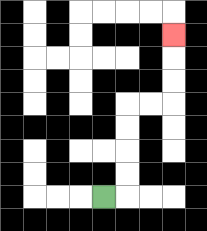{'start': '[4, 8]', 'end': '[7, 1]', 'path_directions': 'R,U,U,U,U,R,R,U,U,U', 'path_coordinates': '[[4, 8], [5, 8], [5, 7], [5, 6], [5, 5], [5, 4], [6, 4], [7, 4], [7, 3], [7, 2], [7, 1]]'}